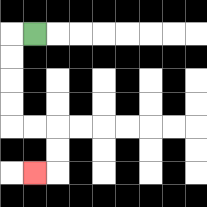{'start': '[1, 1]', 'end': '[1, 7]', 'path_directions': 'L,D,D,D,D,R,R,D,D,L', 'path_coordinates': '[[1, 1], [0, 1], [0, 2], [0, 3], [0, 4], [0, 5], [1, 5], [2, 5], [2, 6], [2, 7], [1, 7]]'}